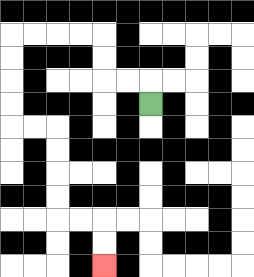{'start': '[6, 4]', 'end': '[4, 11]', 'path_directions': 'U,L,L,U,U,L,L,L,L,D,D,D,D,R,R,D,D,D,D,R,R,D,D', 'path_coordinates': '[[6, 4], [6, 3], [5, 3], [4, 3], [4, 2], [4, 1], [3, 1], [2, 1], [1, 1], [0, 1], [0, 2], [0, 3], [0, 4], [0, 5], [1, 5], [2, 5], [2, 6], [2, 7], [2, 8], [2, 9], [3, 9], [4, 9], [4, 10], [4, 11]]'}